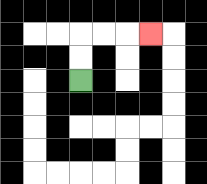{'start': '[3, 3]', 'end': '[6, 1]', 'path_directions': 'U,U,R,R,R', 'path_coordinates': '[[3, 3], [3, 2], [3, 1], [4, 1], [5, 1], [6, 1]]'}